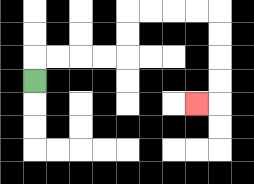{'start': '[1, 3]', 'end': '[8, 4]', 'path_directions': 'U,R,R,R,R,U,U,R,R,R,R,D,D,D,D,L', 'path_coordinates': '[[1, 3], [1, 2], [2, 2], [3, 2], [4, 2], [5, 2], [5, 1], [5, 0], [6, 0], [7, 0], [8, 0], [9, 0], [9, 1], [9, 2], [9, 3], [9, 4], [8, 4]]'}